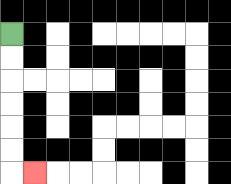{'start': '[0, 1]', 'end': '[1, 7]', 'path_directions': 'D,D,D,D,D,D,R', 'path_coordinates': '[[0, 1], [0, 2], [0, 3], [0, 4], [0, 5], [0, 6], [0, 7], [1, 7]]'}